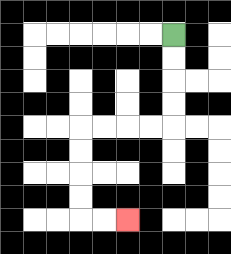{'start': '[7, 1]', 'end': '[5, 9]', 'path_directions': 'D,D,D,D,L,L,L,L,D,D,D,D,R,R', 'path_coordinates': '[[7, 1], [7, 2], [7, 3], [7, 4], [7, 5], [6, 5], [5, 5], [4, 5], [3, 5], [3, 6], [3, 7], [3, 8], [3, 9], [4, 9], [5, 9]]'}